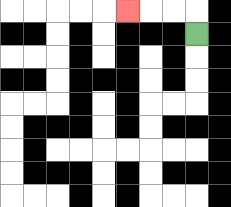{'start': '[8, 1]', 'end': '[5, 0]', 'path_directions': 'U,L,L,L', 'path_coordinates': '[[8, 1], [8, 0], [7, 0], [6, 0], [5, 0]]'}